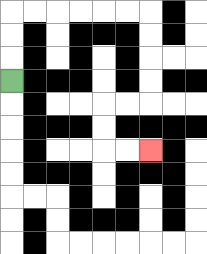{'start': '[0, 3]', 'end': '[6, 6]', 'path_directions': 'U,U,U,R,R,R,R,R,R,D,D,D,D,L,L,D,D,R,R', 'path_coordinates': '[[0, 3], [0, 2], [0, 1], [0, 0], [1, 0], [2, 0], [3, 0], [4, 0], [5, 0], [6, 0], [6, 1], [6, 2], [6, 3], [6, 4], [5, 4], [4, 4], [4, 5], [4, 6], [5, 6], [6, 6]]'}